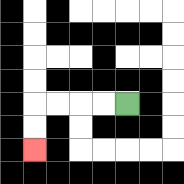{'start': '[5, 4]', 'end': '[1, 6]', 'path_directions': 'L,L,L,L,D,D', 'path_coordinates': '[[5, 4], [4, 4], [3, 4], [2, 4], [1, 4], [1, 5], [1, 6]]'}